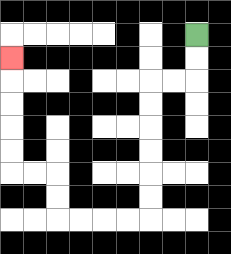{'start': '[8, 1]', 'end': '[0, 2]', 'path_directions': 'D,D,L,L,D,D,D,D,D,D,L,L,L,L,U,U,L,L,U,U,U,U,U', 'path_coordinates': '[[8, 1], [8, 2], [8, 3], [7, 3], [6, 3], [6, 4], [6, 5], [6, 6], [6, 7], [6, 8], [6, 9], [5, 9], [4, 9], [3, 9], [2, 9], [2, 8], [2, 7], [1, 7], [0, 7], [0, 6], [0, 5], [0, 4], [0, 3], [0, 2]]'}